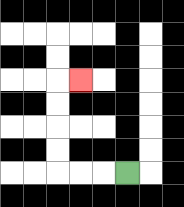{'start': '[5, 7]', 'end': '[3, 3]', 'path_directions': 'L,L,L,U,U,U,U,R', 'path_coordinates': '[[5, 7], [4, 7], [3, 7], [2, 7], [2, 6], [2, 5], [2, 4], [2, 3], [3, 3]]'}